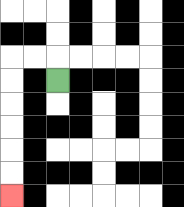{'start': '[2, 3]', 'end': '[0, 8]', 'path_directions': 'U,L,L,D,D,D,D,D,D', 'path_coordinates': '[[2, 3], [2, 2], [1, 2], [0, 2], [0, 3], [0, 4], [0, 5], [0, 6], [0, 7], [0, 8]]'}